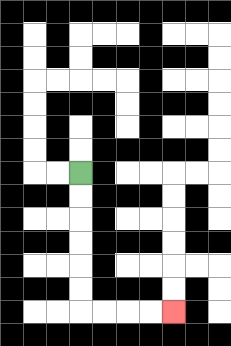{'start': '[3, 7]', 'end': '[7, 13]', 'path_directions': 'D,D,D,D,D,D,R,R,R,R', 'path_coordinates': '[[3, 7], [3, 8], [3, 9], [3, 10], [3, 11], [3, 12], [3, 13], [4, 13], [5, 13], [6, 13], [7, 13]]'}